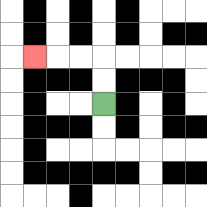{'start': '[4, 4]', 'end': '[1, 2]', 'path_directions': 'U,U,L,L,L', 'path_coordinates': '[[4, 4], [4, 3], [4, 2], [3, 2], [2, 2], [1, 2]]'}